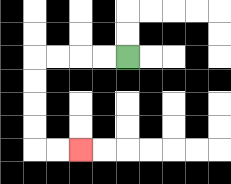{'start': '[5, 2]', 'end': '[3, 6]', 'path_directions': 'L,L,L,L,D,D,D,D,R,R', 'path_coordinates': '[[5, 2], [4, 2], [3, 2], [2, 2], [1, 2], [1, 3], [1, 4], [1, 5], [1, 6], [2, 6], [3, 6]]'}